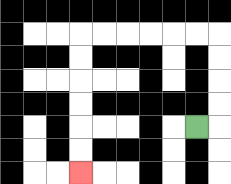{'start': '[8, 5]', 'end': '[3, 7]', 'path_directions': 'R,U,U,U,U,L,L,L,L,L,L,D,D,D,D,D,D', 'path_coordinates': '[[8, 5], [9, 5], [9, 4], [9, 3], [9, 2], [9, 1], [8, 1], [7, 1], [6, 1], [5, 1], [4, 1], [3, 1], [3, 2], [3, 3], [3, 4], [3, 5], [3, 6], [3, 7]]'}